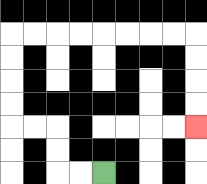{'start': '[4, 7]', 'end': '[8, 5]', 'path_directions': 'L,L,U,U,L,L,U,U,U,U,R,R,R,R,R,R,R,R,D,D,D,D', 'path_coordinates': '[[4, 7], [3, 7], [2, 7], [2, 6], [2, 5], [1, 5], [0, 5], [0, 4], [0, 3], [0, 2], [0, 1], [1, 1], [2, 1], [3, 1], [4, 1], [5, 1], [6, 1], [7, 1], [8, 1], [8, 2], [8, 3], [8, 4], [8, 5]]'}